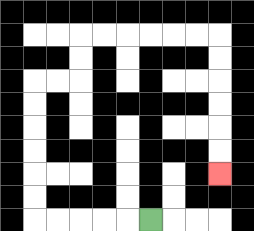{'start': '[6, 9]', 'end': '[9, 7]', 'path_directions': 'L,L,L,L,L,U,U,U,U,U,U,R,R,U,U,R,R,R,R,R,R,D,D,D,D,D,D', 'path_coordinates': '[[6, 9], [5, 9], [4, 9], [3, 9], [2, 9], [1, 9], [1, 8], [1, 7], [1, 6], [1, 5], [1, 4], [1, 3], [2, 3], [3, 3], [3, 2], [3, 1], [4, 1], [5, 1], [6, 1], [7, 1], [8, 1], [9, 1], [9, 2], [9, 3], [9, 4], [9, 5], [9, 6], [9, 7]]'}